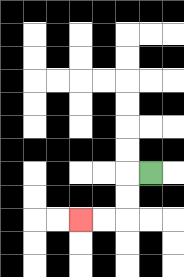{'start': '[6, 7]', 'end': '[3, 9]', 'path_directions': 'L,D,D,L,L', 'path_coordinates': '[[6, 7], [5, 7], [5, 8], [5, 9], [4, 9], [3, 9]]'}